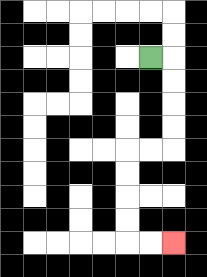{'start': '[6, 2]', 'end': '[7, 10]', 'path_directions': 'R,D,D,D,D,L,L,D,D,D,D,R,R', 'path_coordinates': '[[6, 2], [7, 2], [7, 3], [7, 4], [7, 5], [7, 6], [6, 6], [5, 6], [5, 7], [5, 8], [5, 9], [5, 10], [6, 10], [7, 10]]'}